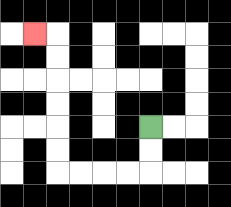{'start': '[6, 5]', 'end': '[1, 1]', 'path_directions': 'D,D,L,L,L,L,U,U,U,U,U,U,L', 'path_coordinates': '[[6, 5], [6, 6], [6, 7], [5, 7], [4, 7], [3, 7], [2, 7], [2, 6], [2, 5], [2, 4], [2, 3], [2, 2], [2, 1], [1, 1]]'}